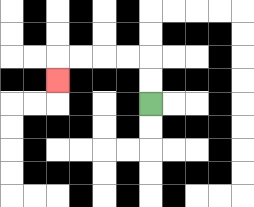{'start': '[6, 4]', 'end': '[2, 3]', 'path_directions': 'U,U,L,L,L,L,D', 'path_coordinates': '[[6, 4], [6, 3], [6, 2], [5, 2], [4, 2], [3, 2], [2, 2], [2, 3]]'}